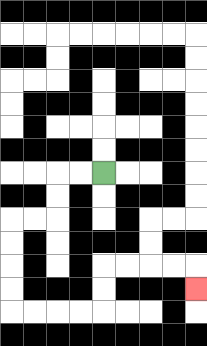{'start': '[4, 7]', 'end': '[8, 12]', 'path_directions': 'L,L,D,D,L,L,D,D,D,D,R,R,R,R,U,U,R,R,R,R,D', 'path_coordinates': '[[4, 7], [3, 7], [2, 7], [2, 8], [2, 9], [1, 9], [0, 9], [0, 10], [0, 11], [0, 12], [0, 13], [1, 13], [2, 13], [3, 13], [4, 13], [4, 12], [4, 11], [5, 11], [6, 11], [7, 11], [8, 11], [8, 12]]'}